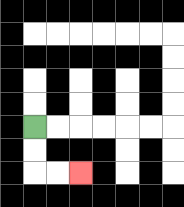{'start': '[1, 5]', 'end': '[3, 7]', 'path_directions': 'D,D,R,R', 'path_coordinates': '[[1, 5], [1, 6], [1, 7], [2, 7], [3, 7]]'}